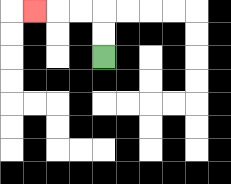{'start': '[4, 2]', 'end': '[1, 0]', 'path_directions': 'U,U,L,L,L', 'path_coordinates': '[[4, 2], [4, 1], [4, 0], [3, 0], [2, 0], [1, 0]]'}